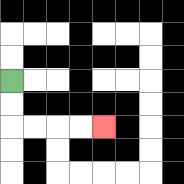{'start': '[0, 3]', 'end': '[4, 5]', 'path_directions': 'D,D,R,R,R,R', 'path_coordinates': '[[0, 3], [0, 4], [0, 5], [1, 5], [2, 5], [3, 5], [4, 5]]'}